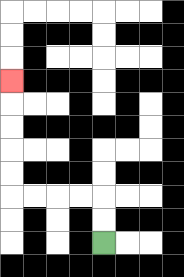{'start': '[4, 10]', 'end': '[0, 3]', 'path_directions': 'U,U,L,L,L,L,U,U,U,U,U', 'path_coordinates': '[[4, 10], [4, 9], [4, 8], [3, 8], [2, 8], [1, 8], [0, 8], [0, 7], [0, 6], [0, 5], [0, 4], [0, 3]]'}